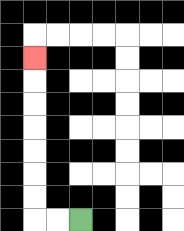{'start': '[3, 9]', 'end': '[1, 2]', 'path_directions': 'L,L,U,U,U,U,U,U,U', 'path_coordinates': '[[3, 9], [2, 9], [1, 9], [1, 8], [1, 7], [1, 6], [1, 5], [1, 4], [1, 3], [1, 2]]'}